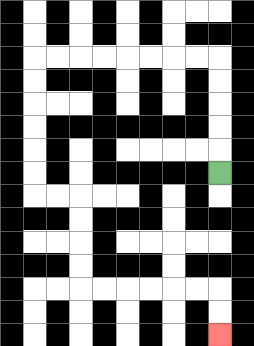{'start': '[9, 7]', 'end': '[9, 14]', 'path_directions': 'U,U,U,U,U,L,L,L,L,L,L,L,L,D,D,D,D,D,D,R,R,D,D,D,D,R,R,R,R,R,R,D,D', 'path_coordinates': '[[9, 7], [9, 6], [9, 5], [9, 4], [9, 3], [9, 2], [8, 2], [7, 2], [6, 2], [5, 2], [4, 2], [3, 2], [2, 2], [1, 2], [1, 3], [1, 4], [1, 5], [1, 6], [1, 7], [1, 8], [2, 8], [3, 8], [3, 9], [3, 10], [3, 11], [3, 12], [4, 12], [5, 12], [6, 12], [7, 12], [8, 12], [9, 12], [9, 13], [9, 14]]'}